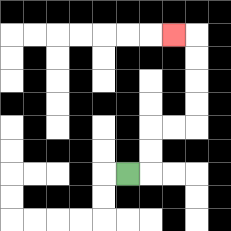{'start': '[5, 7]', 'end': '[7, 1]', 'path_directions': 'R,U,U,R,R,U,U,U,U,L', 'path_coordinates': '[[5, 7], [6, 7], [6, 6], [6, 5], [7, 5], [8, 5], [8, 4], [8, 3], [8, 2], [8, 1], [7, 1]]'}